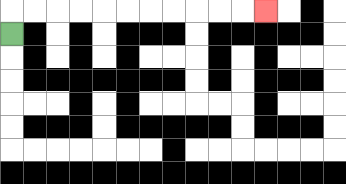{'start': '[0, 1]', 'end': '[11, 0]', 'path_directions': 'U,R,R,R,R,R,R,R,R,R,R,R', 'path_coordinates': '[[0, 1], [0, 0], [1, 0], [2, 0], [3, 0], [4, 0], [5, 0], [6, 0], [7, 0], [8, 0], [9, 0], [10, 0], [11, 0]]'}